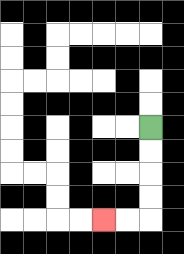{'start': '[6, 5]', 'end': '[4, 9]', 'path_directions': 'D,D,D,D,L,L', 'path_coordinates': '[[6, 5], [6, 6], [6, 7], [6, 8], [6, 9], [5, 9], [4, 9]]'}